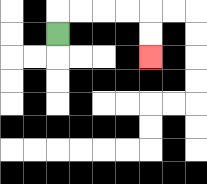{'start': '[2, 1]', 'end': '[6, 2]', 'path_directions': 'U,R,R,R,R,D,D', 'path_coordinates': '[[2, 1], [2, 0], [3, 0], [4, 0], [5, 0], [6, 0], [6, 1], [6, 2]]'}